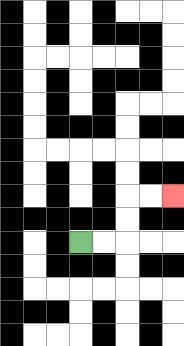{'start': '[3, 10]', 'end': '[7, 8]', 'path_directions': 'R,R,U,U,R,R', 'path_coordinates': '[[3, 10], [4, 10], [5, 10], [5, 9], [5, 8], [6, 8], [7, 8]]'}